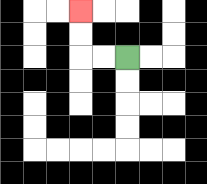{'start': '[5, 2]', 'end': '[3, 0]', 'path_directions': 'L,L,U,U', 'path_coordinates': '[[5, 2], [4, 2], [3, 2], [3, 1], [3, 0]]'}